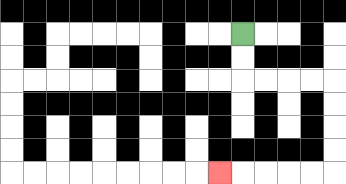{'start': '[10, 1]', 'end': '[9, 7]', 'path_directions': 'D,D,R,R,R,R,D,D,D,D,L,L,L,L,L', 'path_coordinates': '[[10, 1], [10, 2], [10, 3], [11, 3], [12, 3], [13, 3], [14, 3], [14, 4], [14, 5], [14, 6], [14, 7], [13, 7], [12, 7], [11, 7], [10, 7], [9, 7]]'}